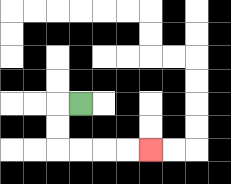{'start': '[3, 4]', 'end': '[6, 6]', 'path_directions': 'L,D,D,R,R,R,R', 'path_coordinates': '[[3, 4], [2, 4], [2, 5], [2, 6], [3, 6], [4, 6], [5, 6], [6, 6]]'}